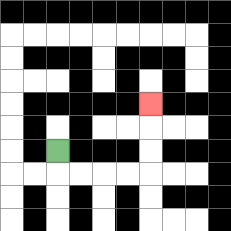{'start': '[2, 6]', 'end': '[6, 4]', 'path_directions': 'D,R,R,R,R,U,U,U', 'path_coordinates': '[[2, 6], [2, 7], [3, 7], [4, 7], [5, 7], [6, 7], [6, 6], [6, 5], [6, 4]]'}